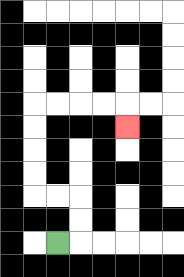{'start': '[2, 10]', 'end': '[5, 5]', 'path_directions': 'R,U,U,L,L,U,U,U,U,R,R,R,R,D', 'path_coordinates': '[[2, 10], [3, 10], [3, 9], [3, 8], [2, 8], [1, 8], [1, 7], [1, 6], [1, 5], [1, 4], [2, 4], [3, 4], [4, 4], [5, 4], [5, 5]]'}